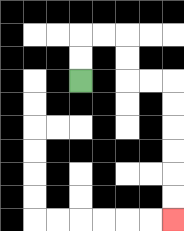{'start': '[3, 3]', 'end': '[7, 9]', 'path_directions': 'U,U,R,R,D,D,R,R,D,D,D,D,D,D', 'path_coordinates': '[[3, 3], [3, 2], [3, 1], [4, 1], [5, 1], [5, 2], [5, 3], [6, 3], [7, 3], [7, 4], [7, 5], [7, 6], [7, 7], [7, 8], [7, 9]]'}